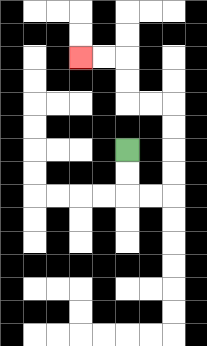{'start': '[5, 6]', 'end': '[3, 2]', 'path_directions': 'D,D,R,R,U,U,U,U,L,L,U,U,L,L', 'path_coordinates': '[[5, 6], [5, 7], [5, 8], [6, 8], [7, 8], [7, 7], [7, 6], [7, 5], [7, 4], [6, 4], [5, 4], [5, 3], [5, 2], [4, 2], [3, 2]]'}